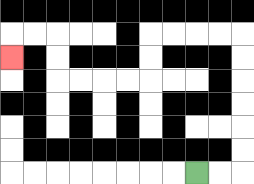{'start': '[8, 7]', 'end': '[0, 2]', 'path_directions': 'R,R,U,U,U,U,U,U,L,L,L,L,D,D,L,L,L,L,U,U,L,L,D', 'path_coordinates': '[[8, 7], [9, 7], [10, 7], [10, 6], [10, 5], [10, 4], [10, 3], [10, 2], [10, 1], [9, 1], [8, 1], [7, 1], [6, 1], [6, 2], [6, 3], [5, 3], [4, 3], [3, 3], [2, 3], [2, 2], [2, 1], [1, 1], [0, 1], [0, 2]]'}